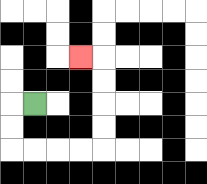{'start': '[1, 4]', 'end': '[3, 2]', 'path_directions': 'L,D,D,R,R,R,R,U,U,U,U,L', 'path_coordinates': '[[1, 4], [0, 4], [0, 5], [0, 6], [1, 6], [2, 6], [3, 6], [4, 6], [4, 5], [4, 4], [4, 3], [4, 2], [3, 2]]'}